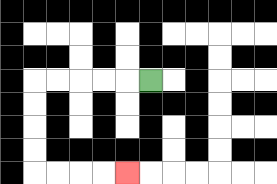{'start': '[6, 3]', 'end': '[5, 7]', 'path_directions': 'L,L,L,L,L,D,D,D,D,R,R,R,R', 'path_coordinates': '[[6, 3], [5, 3], [4, 3], [3, 3], [2, 3], [1, 3], [1, 4], [1, 5], [1, 6], [1, 7], [2, 7], [3, 7], [4, 7], [5, 7]]'}